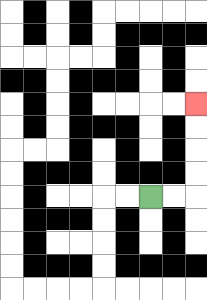{'start': '[6, 8]', 'end': '[8, 4]', 'path_directions': 'R,R,U,U,U,U', 'path_coordinates': '[[6, 8], [7, 8], [8, 8], [8, 7], [8, 6], [8, 5], [8, 4]]'}